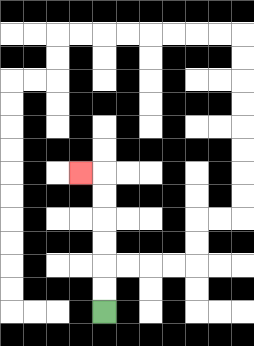{'start': '[4, 13]', 'end': '[3, 7]', 'path_directions': 'U,U,U,U,U,U,L', 'path_coordinates': '[[4, 13], [4, 12], [4, 11], [4, 10], [4, 9], [4, 8], [4, 7], [3, 7]]'}